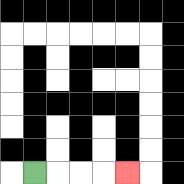{'start': '[1, 7]', 'end': '[5, 7]', 'path_directions': 'R,R,R,R', 'path_coordinates': '[[1, 7], [2, 7], [3, 7], [4, 7], [5, 7]]'}